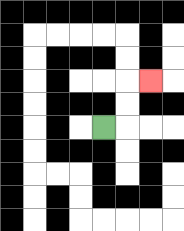{'start': '[4, 5]', 'end': '[6, 3]', 'path_directions': 'R,U,U,R', 'path_coordinates': '[[4, 5], [5, 5], [5, 4], [5, 3], [6, 3]]'}